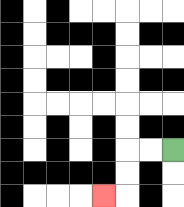{'start': '[7, 6]', 'end': '[4, 8]', 'path_directions': 'L,L,D,D,L', 'path_coordinates': '[[7, 6], [6, 6], [5, 6], [5, 7], [5, 8], [4, 8]]'}